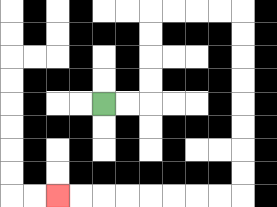{'start': '[4, 4]', 'end': '[2, 8]', 'path_directions': 'R,R,U,U,U,U,R,R,R,R,D,D,D,D,D,D,D,D,L,L,L,L,L,L,L,L', 'path_coordinates': '[[4, 4], [5, 4], [6, 4], [6, 3], [6, 2], [6, 1], [6, 0], [7, 0], [8, 0], [9, 0], [10, 0], [10, 1], [10, 2], [10, 3], [10, 4], [10, 5], [10, 6], [10, 7], [10, 8], [9, 8], [8, 8], [7, 8], [6, 8], [5, 8], [4, 8], [3, 8], [2, 8]]'}